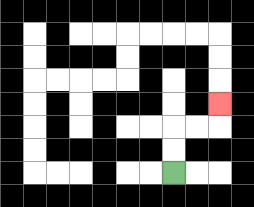{'start': '[7, 7]', 'end': '[9, 4]', 'path_directions': 'U,U,R,R,U', 'path_coordinates': '[[7, 7], [7, 6], [7, 5], [8, 5], [9, 5], [9, 4]]'}